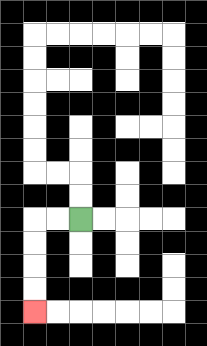{'start': '[3, 9]', 'end': '[1, 13]', 'path_directions': 'L,L,D,D,D,D', 'path_coordinates': '[[3, 9], [2, 9], [1, 9], [1, 10], [1, 11], [1, 12], [1, 13]]'}